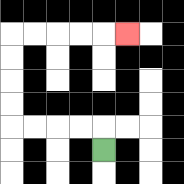{'start': '[4, 6]', 'end': '[5, 1]', 'path_directions': 'U,L,L,L,L,U,U,U,U,R,R,R,R,R', 'path_coordinates': '[[4, 6], [4, 5], [3, 5], [2, 5], [1, 5], [0, 5], [0, 4], [0, 3], [0, 2], [0, 1], [1, 1], [2, 1], [3, 1], [4, 1], [5, 1]]'}